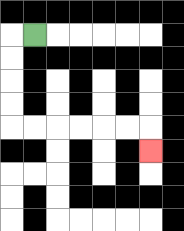{'start': '[1, 1]', 'end': '[6, 6]', 'path_directions': 'L,D,D,D,D,R,R,R,R,R,R,D', 'path_coordinates': '[[1, 1], [0, 1], [0, 2], [0, 3], [0, 4], [0, 5], [1, 5], [2, 5], [3, 5], [4, 5], [5, 5], [6, 5], [6, 6]]'}